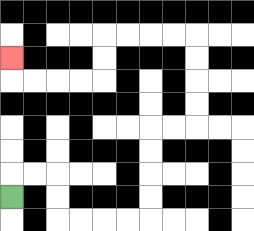{'start': '[0, 8]', 'end': '[0, 2]', 'path_directions': 'U,R,R,D,D,R,R,R,R,U,U,U,U,R,R,U,U,U,U,L,L,L,L,D,D,L,L,L,L,U', 'path_coordinates': '[[0, 8], [0, 7], [1, 7], [2, 7], [2, 8], [2, 9], [3, 9], [4, 9], [5, 9], [6, 9], [6, 8], [6, 7], [6, 6], [6, 5], [7, 5], [8, 5], [8, 4], [8, 3], [8, 2], [8, 1], [7, 1], [6, 1], [5, 1], [4, 1], [4, 2], [4, 3], [3, 3], [2, 3], [1, 3], [0, 3], [0, 2]]'}